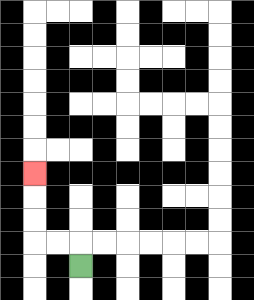{'start': '[3, 11]', 'end': '[1, 7]', 'path_directions': 'U,L,L,U,U,U', 'path_coordinates': '[[3, 11], [3, 10], [2, 10], [1, 10], [1, 9], [1, 8], [1, 7]]'}